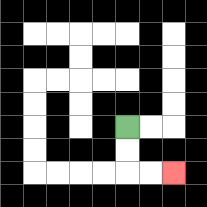{'start': '[5, 5]', 'end': '[7, 7]', 'path_directions': 'D,D,R,R', 'path_coordinates': '[[5, 5], [5, 6], [5, 7], [6, 7], [7, 7]]'}